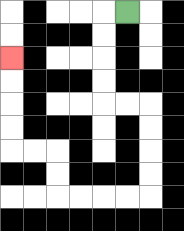{'start': '[5, 0]', 'end': '[0, 2]', 'path_directions': 'L,D,D,D,D,R,R,D,D,D,D,L,L,L,L,U,U,L,L,U,U,U,U', 'path_coordinates': '[[5, 0], [4, 0], [4, 1], [4, 2], [4, 3], [4, 4], [5, 4], [6, 4], [6, 5], [6, 6], [6, 7], [6, 8], [5, 8], [4, 8], [3, 8], [2, 8], [2, 7], [2, 6], [1, 6], [0, 6], [0, 5], [0, 4], [0, 3], [0, 2]]'}